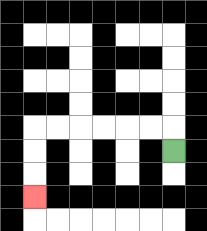{'start': '[7, 6]', 'end': '[1, 8]', 'path_directions': 'U,L,L,L,L,L,L,D,D,D', 'path_coordinates': '[[7, 6], [7, 5], [6, 5], [5, 5], [4, 5], [3, 5], [2, 5], [1, 5], [1, 6], [1, 7], [1, 8]]'}